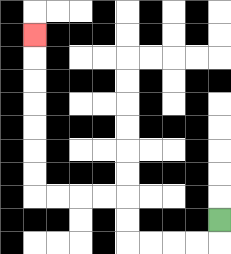{'start': '[9, 9]', 'end': '[1, 1]', 'path_directions': 'D,L,L,L,L,U,U,L,L,L,L,U,U,U,U,U,U,U', 'path_coordinates': '[[9, 9], [9, 10], [8, 10], [7, 10], [6, 10], [5, 10], [5, 9], [5, 8], [4, 8], [3, 8], [2, 8], [1, 8], [1, 7], [1, 6], [1, 5], [1, 4], [1, 3], [1, 2], [1, 1]]'}